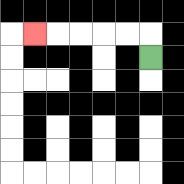{'start': '[6, 2]', 'end': '[1, 1]', 'path_directions': 'U,L,L,L,L,L', 'path_coordinates': '[[6, 2], [6, 1], [5, 1], [4, 1], [3, 1], [2, 1], [1, 1]]'}